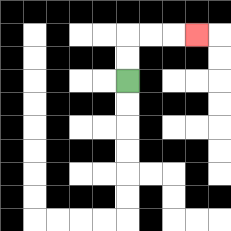{'start': '[5, 3]', 'end': '[8, 1]', 'path_directions': 'U,U,R,R,R', 'path_coordinates': '[[5, 3], [5, 2], [5, 1], [6, 1], [7, 1], [8, 1]]'}